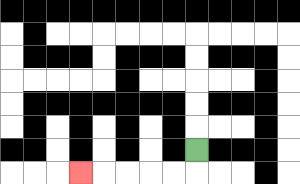{'start': '[8, 6]', 'end': '[3, 7]', 'path_directions': 'D,L,L,L,L,L', 'path_coordinates': '[[8, 6], [8, 7], [7, 7], [6, 7], [5, 7], [4, 7], [3, 7]]'}